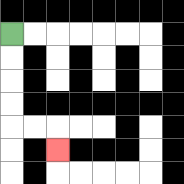{'start': '[0, 1]', 'end': '[2, 6]', 'path_directions': 'D,D,D,D,R,R,D', 'path_coordinates': '[[0, 1], [0, 2], [0, 3], [0, 4], [0, 5], [1, 5], [2, 5], [2, 6]]'}